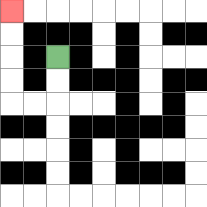{'start': '[2, 2]', 'end': '[0, 0]', 'path_directions': 'D,D,L,L,U,U,U,U', 'path_coordinates': '[[2, 2], [2, 3], [2, 4], [1, 4], [0, 4], [0, 3], [0, 2], [0, 1], [0, 0]]'}